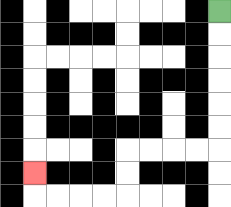{'start': '[9, 0]', 'end': '[1, 7]', 'path_directions': 'D,D,D,D,D,D,L,L,L,L,D,D,L,L,L,L,U', 'path_coordinates': '[[9, 0], [9, 1], [9, 2], [9, 3], [9, 4], [9, 5], [9, 6], [8, 6], [7, 6], [6, 6], [5, 6], [5, 7], [5, 8], [4, 8], [3, 8], [2, 8], [1, 8], [1, 7]]'}